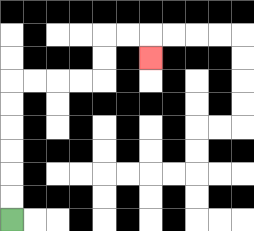{'start': '[0, 9]', 'end': '[6, 2]', 'path_directions': 'U,U,U,U,U,U,R,R,R,R,U,U,R,R,D', 'path_coordinates': '[[0, 9], [0, 8], [0, 7], [0, 6], [0, 5], [0, 4], [0, 3], [1, 3], [2, 3], [3, 3], [4, 3], [4, 2], [4, 1], [5, 1], [6, 1], [6, 2]]'}